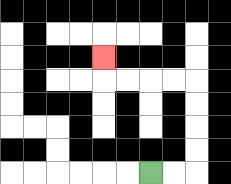{'start': '[6, 7]', 'end': '[4, 2]', 'path_directions': 'R,R,U,U,U,U,L,L,L,L,U', 'path_coordinates': '[[6, 7], [7, 7], [8, 7], [8, 6], [8, 5], [8, 4], [8, 3], [7, 3], [6, 3], [5, 3], [4, 3], [4, 2]]'}